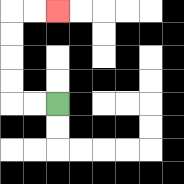{'start': '[2, 4]', 'end': '[2, 0]', 'path_directions': 'L,L,U,U,U,U,R,R', 'path_coordinates': '[[2, 4], [1, 4], [0, 4], [0, 3], [0, 2], [0, 1], [0, 0], [1, 0], [2, 0]]'}